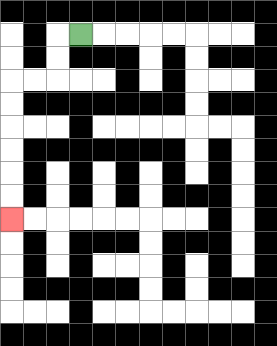{'start': '[3, 1]', 'end': '[0, 9]', 'path_directions': 'L,D,D,L,L,D,D,D,D,D,D', 'path_coordinates': '[[3, 1], [2, 1], [2, 2], [2, 3], [1, 3], [0, 3], [0, 4], [0, 5], [0, 6], [0, 7], [0, 8], [0, 9]]'}